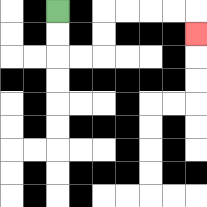{'start': '[2, 0]', 'end': '[8, 1]', 'path_directions': 'D,D,R,R,U,U,R,R,R,R,D', 'path_coordinates': '[[2, 0], [2, 1], [2, 2], [3, 2], [4, 2], [4, 1], [4, 0], [5, 0], [6, 0], [7, 0], [8, 0], [8, 1]]'}